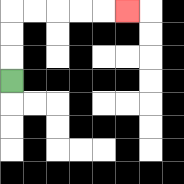{'start': '[0, 3]', 'end': '[5, 0]', 'path_directions': 'U,U,U,R,R,R,R,R', 'path_coordinates': '[[0, 3], [0, 2], [0, 1], [0, 0], [1, 0], [2, 0], [3, 0], [4, 0], [5, 0]]'}